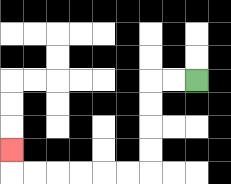{'start': '[8, 3]', 'end': '[0, 6]', 'path_directions': 'L,L,D,D,D,D,L,L,L,L,L,L,U', 'path_coordinates': '[[8, 3], [7, 3], [6, 3], [6, 4], [6, 5], [6, 6], [6, 7], [5, 7], [4, 7], [3, 7], [2, 7], [1, 7], [0, 7], [0, 6]]'}